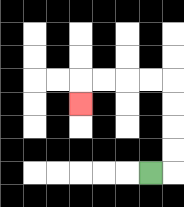{'start': '[6, 7]', 'end': '[3, 4]', 'path_directions': 'R,U,U,U,U,L,L,L,L,D', 'path_coordinates': '[[6, 7], [7, 7], [7, 6], [7, 5], [7, 4], [7, 3], [6, 3], [5, 3], [4, 3], [3, 3], [3, 4]]'}